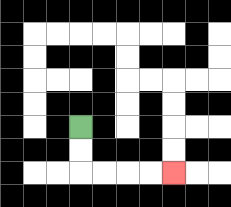{'start': '[3, 5]', 'end': '[7, 7]', 'path_directions': 'D,D,R,R,R,R', 'path_coordinates': '[[3, 5], [3, 6], [3, 7], [4, 7], [5, 7], [6, 7], [7, 7]]'}